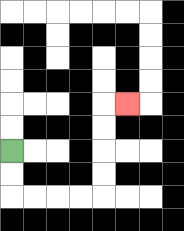{'start': '[0, 6]', 'end': '[5, 4]', 'path_directions': 'D,D,R,R,R,R,U,U,U,U,R', 'path_coordinates': '[[0, 6], [0, 7], [0, 8], [1, 8], [2, 8], [3, 8], [4, 8], [4, 7], [4, 6], [4, 5], [4, 4], [5, 4]]'}